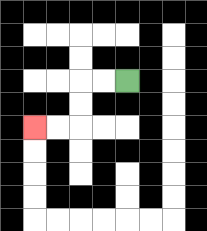{'start': '[5, 3]', 'end': '[1, 5]', 'path_directions': 'L,L,D,D,L,L', 'path_coordinates': '[[5, 3], [4, 3], [3, 3], [3, 4], [3, 5], [2, 5], [1, 5]]'}